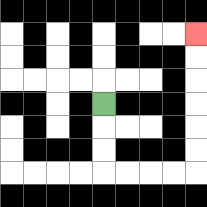{'start': '[4, 4]', 'end': '[8, 1]', 'path_directions': 'D,D,D,R,R,R,R,U,U,U,U,U,U', 'path_coordinates': '[[4, 4], [4, 5], [4, 6], [4, 7], [5, 7], [6, 7], [7, 7], [8, 7], [8, 6], [8, 5], [8, 4], [8, 3], [8, 2], [8, 1]]'}